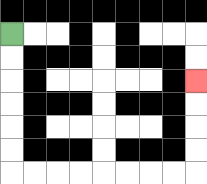{'start': '[0, 1]', 'end': '[8, 3]', 'path_directions': 'D,D,D,D,D,D,R,R,R,R,R,R,R,R,U,U,U,U', 'path_coordinates': '[[0, 1], [0, 2], [0, 3], [0, 4], [0, 5], [0, 6], [0, 7], [1, 7], [2, 7], [3, 7], [4, 7], [5, 7], [6, 7], [7, 7], [8, 7], [8, 6], [8, 5], [8, 4], [8, 3]]'}